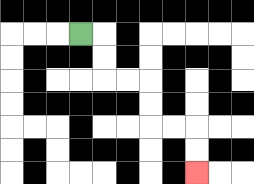{'start': '[3, 1]', 'end': '[8, 7]', 'path_directions': 'R,D,D,R,R,D,D,R,R,D,D', 'path_coordinates': '[[3, 1], [4, 1], [4, 2], [4, 3], [5, 3], [6, 3], [6, 4], [6, 5], [7, 5], [8, 5], [8, 6], [8, 7]]'}